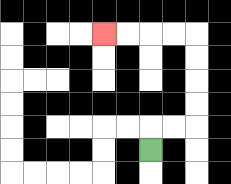{'start': '[6, 6]', 'end': '[4, 1]', 'path_directions': 'U,R,R,U,U,U,U,L,L,L,L', 'path_coordinates': '[[6, 6], [6, 5], [7, 5], [8, 5], [8, 4], [8, 3], [8, 2], [8, 1], [7, 1], [6, 1], [5, 1], [4, 1]]'}